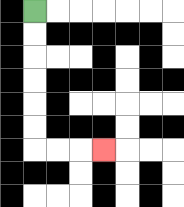{'start': '[1, 0]', 'end': '[4, 6]', 'path_directions': 'D,D,D,D,D,D,R,R,R', 'path_coordinates': '[[1, 0], [1, 1], [1, 2], [1, 3], [1, 4], [1, 5], [1, 6], [2, 6], [3, 6], [4, 6]]'}